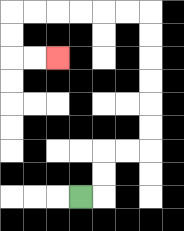{'start': '[3, 8]', 'end': '[2, 2]', 'path_directions': 'R,U,U,R,R,U,U,U,U,U,U,L,L,L,L,L,L,D,D,R,R', 'path_coordinates': '[[3, 8], [4, 8], [4, 7], [4, 6], [5, 6], [6, 6], [6, 5], [6, 4], [6, 3], [6, 2], [6, 1], [6, 0], [5, 0], [4, 0], [3, 0], [2, 0], [1, 0], [0, 0], [0, 1], [0, 2], [1, 2], [2, 2]]'}